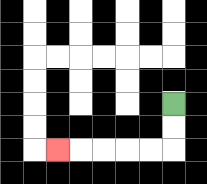{'start': '[7, 4]', 'end': '[2, 6]', 'path_directions': 'D,D,L,L,L,L,L', 'path_coordinates': '[[7, 4], [7, 5], [7, 6], [6, 6], [5, 6], [4, 6], [3, 6], [2, 6]]'}